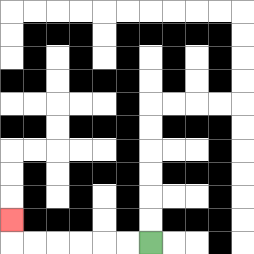{'start': '[6, 10]', 'end': '[0, 9]', 'path_directions': 'L,L,L,L,L,L,U', 'path_coordinates': '[[6, 10], [5, 10], [4, 10], [3, 10], [2, 10], [1, 10], [0, 10], [0, 9]]'}